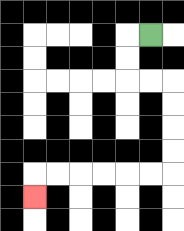{'start': '[6, 1]', 'end': '[1, 8]', 'path_directions': 'L,D,D,R,R,D,D,D,D,L,L,L,L,L,L,D', 'path_coordinates': '[[6, 1], [5, 1], [5, 2], [5, 3], [6, 3], [7, 3], [7, 4], [7, 5], [7, 6], [7, 7], [6, 7], [5, 7], [4, 7], [3, 7], [2, 7], [1, 7], [1, 8]]'}